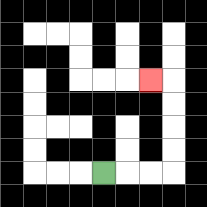{'start': '[4, 7]', 'end': '[6, 3]', 'path_directions': 'R,R,R,U,U,U,U,L', 'path_coordinates': '[[4, 7], [5, 7], [6, 7], [7, 7], [7, 6], [7, 5], [7, 4], [7, 3], [6, 3]]'}